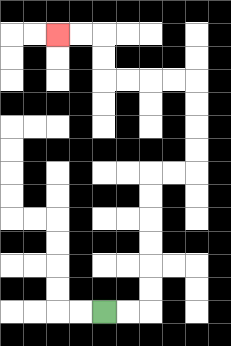{'start': '[4, 13]', 'end': '[2, 1]', 'path_directions': 'R,R,U,U,U,U,U,U,R,R,U,U,U,U,L,L,L,L,U,U,L,L', 'path_coordinates': '[[4, 13], [5, 13], [6, 13], [6, 12], [6, 11], [6, 10], [6, 9], [6, 8], [6, 7], [7, 7], [8, 7], [8, 6], [8, 5], [8, 4], [8, 3], [7, 3], [6, 3], [5, 3], [4, 3], [4, 2], [4, 1], [3, 1], [2, 1]]'}